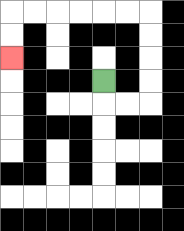{'start': '[4, 3]', 'end': '[0, 2]', 'path_directions': 'D,R,R,U,U,U,U,L,L,L,L,L,L,D,D', 'path_coordinates': '[[4, 3], [4, 4], [5, 4], [6, 4], [6, 3], [6, 2], [6, 1], [6, 0], [5, 0], [4, 0], [3, 0], [2, 0], [1, 0], [0, 0], [0, 1], [0, 2]]'}